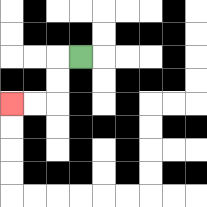{'start': '[3, 2]', 'end': '[0, 4]', 'path_directions': 'L,D,D,L,L', 'path_coordinates': '[[3, 2], [2, 2], [2, 3], [2, 4], [1, 4], [0, 4]]'}